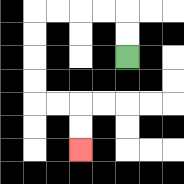{'start': '[5, 2]', 'end': '[3, 6]', 'path_directions': 'U,U,L,L,L,L,D,D,D,D,R,R,D,D', 'path_coordinates': '[[5, 2], [5, 1], [5, 0], [4, 0], [3, 0], [2, 0], [1, 0], [1, 1], [1, 2], [1, 3], [1, 4], [2, 4], [3, 4], [3, 5], [3, 6]]'}